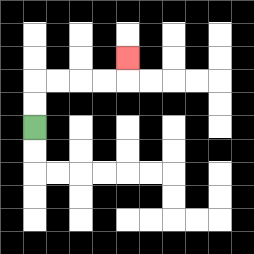{'start': '[1, 5]', 'end': '[5, 2]', 'path_directions': 'U,U,R,R,R,R,U', 'path_coordinates': '[[1, 5], [1, 4], [1, 3], [2, 3], [3, 3], [4, 3], [5, 3], [5, 2]]'}